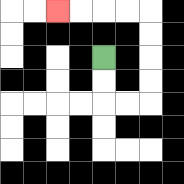{'start': '[4, 2]', 'end': '[2, 0]', 'path_directions': 'D,D,R,R,U,U,U,U,L,L,L,L', 'path_coordinates': '[[4, 2], [4, 3], [4, 4], [5, 4], [6, 4], [6, 3], [6, 2], [6, 1], [6, 0], [5, 0], [4, 0], [3, 0], [2, 0]]'}